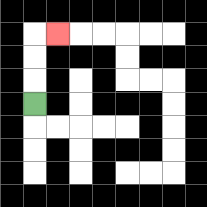{'start': '[1, 4]', 'end': '[2, 1]', 'path_directions': 'U,U,U,R', 'path_coordinates': '[[1, 4], [1, 3], [1, 2], [1, 1], [2, 1]]'}